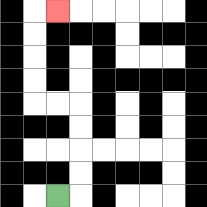{'start': '[2, 8]', 'end': '[2, 0]', 'path_directions': 'R,U,U,U,U,L,L,U,U,U,U,R', 'path_coordinates': '[[2, 8], [3, 8], [3, 7], [3, 6], [3, 5], [3, 4], [2, 4], [1, 4], [1, 3], [1, 2], [1, 1], [1, 0], [2, 0]]'}